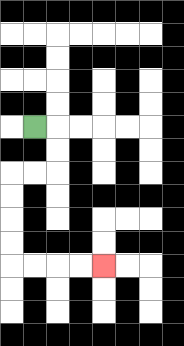{'start': '[1, 5]', 'end': '[4, 11]', 'path_directions': 'R,D,D,L,L,D,D,D,D,R,R,R,R', 'path_coordinates': '[[1, 5], [2, 5], [2, 6], [2, 7], [1, 7], [0, 7], [0, 8], [0, 9], [0, 10], [0, 11], [1, 11], [2, 11], [3, 11], [4, 11]]'}